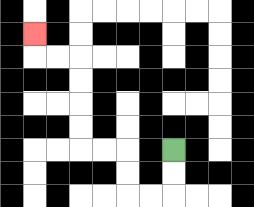{'start': '[7, 6]', 'end': '[1, 1]', 'path_directions': 'D,D,L,L,U,U,L,L,U,U,U,U,L,L,U', 'path_coordinates': '[[7, 6], [7, 7], [7, 8], [6, 8], [5, 8], [5, 7], [5, 6], [4, 6], [3, 6], [3, 5], [3, 4], [3, 3], [3, 2], [2, 2], [1, 2], [1, 1]]'}